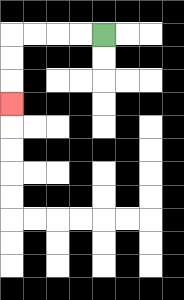{'start': '[4, 1]', 'end': '[0, 4]', 'path_directions': 'L,L,L,L,D,D,D', 'path_coordinates': '[[4, 1], [3, 1], [2, 1], [1, 1], [0, 1], [0, 2], [0, 3], [0, 4]]'}